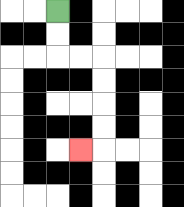{'start': '[2, 0]', 'end': '[3, 6]', 'path_directions': 'D,D,R,R,D,D,D,D,L', 'path_coordinates': '[[2, 0], [2, 1], [2, 2], [3, 2], [4, 2], [4, 3], [4, 4], [4, 5], [4, 6], [3, 6]]'}